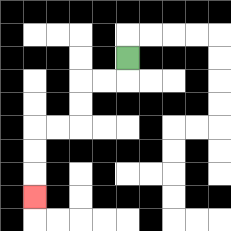{'start': '[5, 2]', 'end': '[1, 8]', 'path_directions': 'D,L,L,D,D,L,L,D,D,D', 'path_coordinates': '[[5, 2], [5, 3], [4, 3], [3, 3], [3, 4], [3, 5], [2, 5], [1, 5], [1, 6], [1, 7], [1, 8]]'}